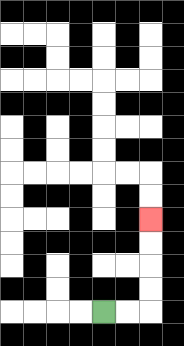{'start': '[4, 13]', 'end': '[6, 9]', 'path_directions': 'R,R,U,U,U,U', 'path_coordinates': '[[4, 13], [5, 13], [6, 13], [6, 12], [6, 11], [6, 10], [6, 9]]'}